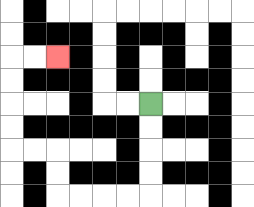{'start': '[6, 4]', 'end': '[2, 2]', 'path_directions': 'D,D,D,D,L,L,L,L,U,U,L,L,U,U,U,U,R,R', 'path_coordinates': '[[6, 4], [6, 5], [6, 6], [6, 7], [6, 8], [5, 8], [4, 8], [3, 8], [2, 8], [2, 7], [2, 6], [1, 6], [0, 6], [0, 5], [0, 4], [0, 3], [0, 2], [1, 2], [2, 2]]'}